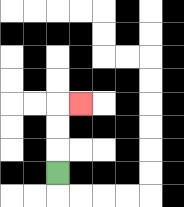{'start': '[2, 7]', 'end': '[3, 4]', 'path_directions': 'U,U,U,R', 'path_coordinates': '[[2, 7], [2, 6], [2, 5], [2, 4], [3, 4]]'}